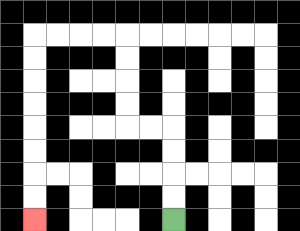{'start': '[7, 9]', 'end': '[1, 9]', 'path_directions': 'U,U,U,U,L,L,U,U,U,U,L,L,L,L,D,D,D,D,D,D,D,D', 'path_coordinates': '[[7, 9], [7, 8], [7, 7], [7, 6], [7, 5], [6, 5], [5, 5], [5, 4], [5, 3], [5, 2], [5, 1], [4, 1], [3, 1], [2, 1], [1, 1], [1, 2], [1, 3], [1, 4], [1, 5], [1, 6], [1, 7], [1, 8], [1, 9]]'}